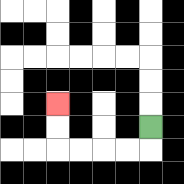{'start': '[6, 5]', 'end': '[2, 4]', 'path_directions': 'D,L,L,L,L,U,U', 'path_coordinates': '[[6, 5], [6, 6], [5, 6], [4, 6], [3, 6], [2, 6], [2, 5], [2, 4]]'}